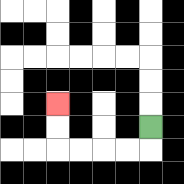{'start': '[6, 5]', 'end': '[2, 4]', 'path_directions': 'D,L,L,L,L,U,U', 'path_coordinates': '[[6, 5], [6, 6], [5, 6], [4, 6], [3, 6], [2, 6], [2, 5], [2, 4]]'}